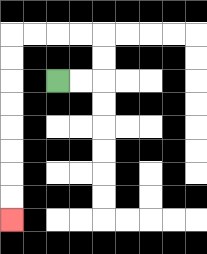{'start': '[2, 3]', 'end': '[0, 9]', 'path_directions': 'R,R,U,U,L,L,L,L,D,D,D,D,D,D,D,D', 'path_coordinates': '[[2, 3], [3, 3], [4, 3], [4, 2], [4, 1], [3, 1], [2, 1], [1, 1], [0, 1], [0, 2], [0, 3], [0, 4], [0, 5], [0, 6], [0, 7], [0, 8], [0, 9]]'}